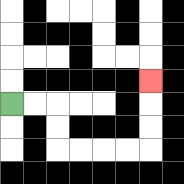{'start': '[0, 4]', 'end': '[6, 3]', 'path_directions': 'R,R,D,D,R,R,R,R,U,U,U', 'path_coordinates': '[[0, 4], [1, 4], [2, 4], [2, 5], [2, 6], [3, 6], [4, 6], [5, 6], [6, 6], [6, 5], [6, 4], [6, 3]]'}